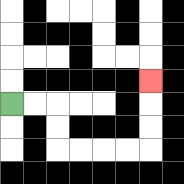{'start': '[0, 4]', 'end': '[6, 3]', 'path_directions': 'R,R,D,D,R,R,R,R,U,U,U', 'path_coordinates': '[[0, 4], [1, 4], [2, 4], [2, 5], [2, 6], [3, 6], [4, 6], [5, 6], [6, 6], [6, 5], [6, 4], [6, 3]]'}